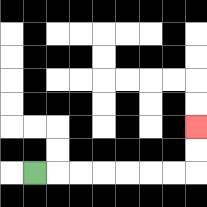{'start': '[1, 7]', 'end': '[8, 5]', 'path_directions': 'R,R,R,R,R,R,R,U,U', 'path_coordinates': '[[1, 7], [2, 7], [3, 7], [4, 7], [5, 7], [6, 7], [7, 7], [8, 7], [8, 6], [8, 5]]'}